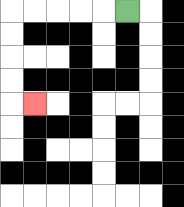{'start': '[5, 0]', 'end': '[1, 4]', 'path_directions': 'L,L,L,L,L,D,D,D,D,R', 'path_coordinates': '[[5, 0], [4, 0], [3, 0], [2, 0], [1, 0], [0, 0], [0, 1], [0, 2], [0, 3], [0, 4], [1, 4]]'}